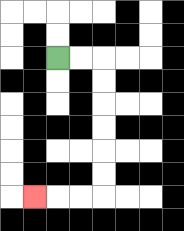{'start': '[2, 2]', 'end': '[1, 8]', 'path_directions': 'R,R,D,D,D,D,D,D,L,L,L', 'path_coordinates': '[[2, 2], [3, 2], [4, 2], [4, 3], [4, 4], [4, 5], [4, 6], [4, 7], [4, 8], [3, 8], [2, 8], [1, 8]]'}